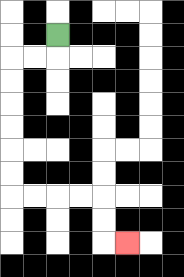{'start': '[2, 1]', 'end': '[5, 10]', 'path_directions': 'D,L,L,D,D,D,D,D,D,R,R,R,R,D,D,R', 'path_coordinates': '[[2, 1], [2, 2], [1, 2], [0, 2], [0, 3], [0, 4], [0, 5], [0, 6], [0, 7], [0, 8], [1, 8], [2, 8], [3, 8], [4, 8], [4, 9], [4, 10], [5, 10]]'}